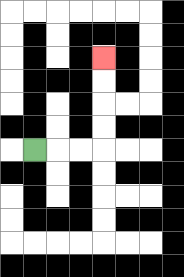{'start': '[1, 6]', 'end': '[4, 2]', 'path_directions': 'R,R,R,U,U,U,U', 'path_coordinates': '[[1, 6], [2, 6], [3, 6], [4, 6], [4, 5], [4, 4], [4, 3], [4, 2]]'}